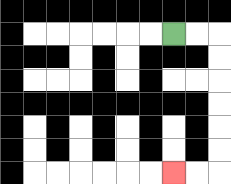{'start': '[7, 1]', 'end': '[7, 7]', 'path_directions': 'R,R,D,D,D,D,D,D,L,L', 'path_coordinates': '[[7, 1], [8, 1], [9, 1], [9, 2], [9, 3], [9, 4], [9, 5], [9, 6], [9, 7], [8, 7], [7, 7]]'}